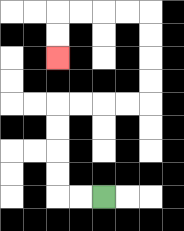{'start': '[4, 8]', 'end': '[2, 2]', 'path_directions': 'L,L,U,U,U,U,R,R,R,R,U,U,U,U,L,L,L,L,D,D', 'path_coordinates': '[[4, 8], [3, 8], [2, 8], [2, 7], [2, 6], [2, 5], [2, 4], [3, 4], [4, 4], [5, 4], [6, 4], [6, 3], [6, 2], [6, 1], [6, 0], [5, 0], [4, 0], [3, 0], [2, 0], [2, 1], [2, 2]]'}